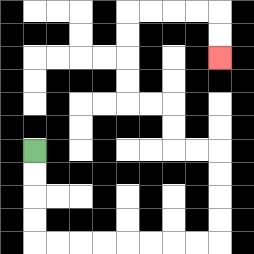{'start': '[1, 6]', 'end': '[9, 2]', 'path_directions': 'D,D,D,D,R,R,R,R,R,R,R,R,U,U,U,U,L,L,U,U,L,L,U,U,U,U,R,R,R,R,D,D', 'path_coordinates': '[[1, 6], [1, 7], [1, 8], [1, 9], [1, 10], [2, 10], [3, 10], [4, 10], [5, 10], [6, 10], [7, 10], [8, 10], [9, 10], [9, 9], [9, 8], [9, 7], [9, 6], [8, 6], [7, 6], [7, 5], [7, 4], [6, 4], [5, 4], [5, 3], [5, 2], [5, 1], [5, 0], [6, 0], [7, 0], [8, 0], [9, 0], [9, 1], [9, 2]]'}